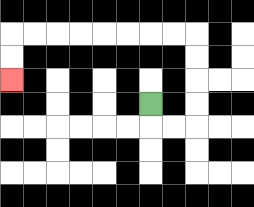{'start': '[6, 4]', 'end': '[0, 3]', 'path_directions': 'D,R,R,U,U,U,U,L,L,L,L,L,L,L,L,D,D', 'path_coordinates': '[[6, 4], [6, 5], [7, 5], [8, 5], [8, 4], [8, 3], [8, 2], [8, 1], [7, 1], [6, 1], [5, 1], [4, 1], [3, 1], [2, 1], [1, 1], [0, 1], [0, 2], [0, 3]]'}